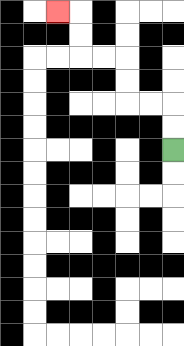{'start': '[7, 6]', 'end': '[2, 0]', 'path_directions': 'U,U,L,L,U,U,L,L,U,U,L', 'path_coordinates': '[[7, 6], [7, 5], [7, 4], [6, 4], [5, 4], [5, 3], [5, 2], [4, 2], [3, 2], [3, 1], [3, 0], [2, 0]]'}